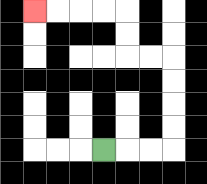{'start': '[4, 6]', 'end': '[1, 0]', 'path_directions': 'R,R,R,U,U,U,U,L,L,U,U,L,L,L,L', 'path_coordinates': '[[4, 6], [5, 6], [6, 6], [7, 6], [7, 5], [7, 4], [7, 3], [7, 2], [6, 2], [5, 2], [5, 1], [5, 0], [4, 0], [3, 0], [2, 0], [1, 0]]'}